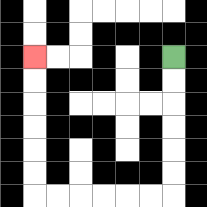{'start': '[7, 2]', 'end': '[1, 2]', 'path_directions': 'D,D,D,D,D,D,L,L,L,L,L,L,U,U,U,U,U,U', 'path_coordinates': '[[7, 2], [7, 3], [7, 4], [7, 5], [7, 6], [7, 7], [7, 8], [6, 8], [5, 8], [4, 8], [3, 8], [2, 8], [1, 8], [1, 7], [1, 6], [1, 5], [1, 4], [1, 3], [1, 2]]'}